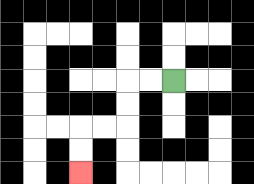{'start': '[7, 3]', 'end': '[3, 7]', 'path_directions': 'L,L,D,D,L,L,D,D', 'path_coordinates': '[[7, 3], [6, 3], [5, 3], [5, 4], [5, 5], [4, 5], [3, 5], [3, 6], [3, 7]]'}